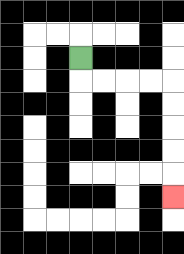{'start': '[3, 2]', 'end': '[7, 8]', 'path_directions': 'D,R,R,R,R,D,D,D,D,D', 'path_coordinates': '[[3, 2], [3, 3], [4, 3], [5, 3], [6, 3], [7, 3], [7, 4], [7, 5], [7, 6], [7, 7], [7, 8]]'}